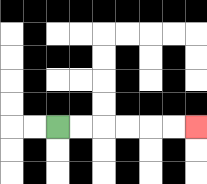{'start': '[2, 5]', 'end': '[8, 5]', 'path_directions': 'R,R,R,R,R,R', 'path_coordinates': '[[2, 5], [3, 5], [4, 5], [5, 5], [6, 5], [7, 5], [8, 5]]'}